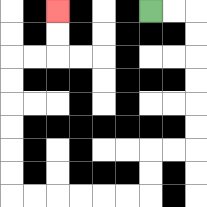{'start': '[6, 0]', 'end': '[2, 0]', 'path_directions': 'R,R,D,D,D,D,D,D,L,L,D,D,L,L,L,L,L,L,U,U,U,U,U,U,R,R,U,U', 'path_coordinates': '[[6, 0], [7, 0], [8, 0], [8, 1], [8, 2], [8, 3], [8, 4], [8, 5], [8, 6], [7, 6], [6, 6], [6, 7], [6, 8], [5, 8], [4, 8], [3, 8], [2, 8], [1, 8], [0, 8], [0, 7], [0, 6], [0, 5], [0, 4], [0, 3], [0, 2], [1, 2], [2, 2], [2, 1], [2, 0]]'}